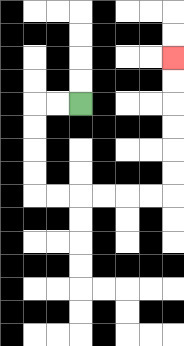{'start': '[3, 4]', 'end': '[7, 2]', 'path_directions': 'L,L,D,D,D,D,R,R,R,R,R,R,U,U,U,U,U,U', 'path_coordinates': '[[3, 4], [2, 4], [1, 4], [1, 5], [1, 6], [1, 7], [1, 8], [2, 8], [3, 8], [4, 8], [5, 8], [6, 8], [7, 8], [7, 7], [7, 6], [7, 5], [7, 4], [7, 3], [7, 2]]'}